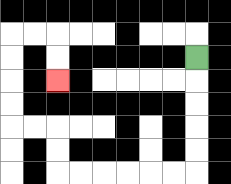{'start': '[8, 2]', 'end': '[2, 3]', 'path_directions': 'D,D,D,D,D,L,L,L,L,L,L,U,U,L,L,U,U,U,U,R,R,D,D', 'path_coordinates': '[[8, 2], [8, 3], [8, 4], [8, 5], [8, 6], [8, 7], [7, 7], [6, 7], [5, 7], [4, 7], [3, 7], [2, 7], [2, 6], [2, 5], [1, 5], [0, 5], [0, 4], [0, 3], [0, 2], [0, 1], [1, 1], [2, 1], [2, 2], [2, 3]]'}